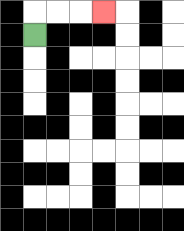{'start': '[1, 1]', 'end': '[4, 0]', 'path_directions': 'U,R,R,R', 'path_coordinates': '[[1, 1], [1, 0], [2, 0], [3, 0], [4, 0]]'}